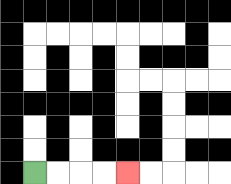{'start': '[1, 7]', 'end': '[5, 7]', 'path_directions': 'R,R,R,R', 'path_coordinates': '[[1, 7], [2, 7], [3, 7], [4, 7], [5, 7]]'}